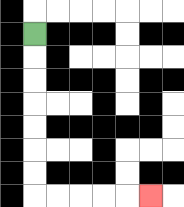{'start': '[1, 1]', 'end': '[6, 8]', 'path_directions': 'D,D,D,D,D,D,D,R,R,R,R,R', 'path_coordinates': '[[1, 1], [1, 2], [1, 3], [1, 4], [1, 5], [1, 6], [1, 7], [1, 8], [2, 8], [3, 8], [4, 8], [5, 8], [6, 8]]'}